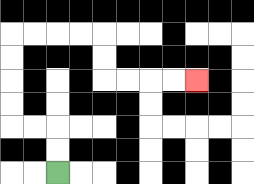{'start': '[2, 7]', 'end': '[8, 3]', 'path_directions': 'U,U,L,L,U,U,U,U,R,R,R,R,D,D,R,R,R,R', 'path_coordinates': '[[2, 7], [2, 6], [2, 5], [1, 5], [0, 5], [0, 4], [0, 3], [0, 2], [0, 1], [1, 1], [2, 1], [3, 1], [4, 1], [4, 2], [4, 3], [5, 3], [6, 3], [7, 3], [8, 3]]'}